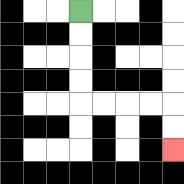{'start': '[3, 0]', 'end': '[7, 6]', 'path_directions': 'D,D,D,D,R,R,R,R,D,D', 'path_coordinates': '[[3, 0], [3, 1], [3, 2], [3, 3], [3, 4], [4, 4], [5, 4], [6, 4], [7, 4], [7, 5], [7, 6]]'}